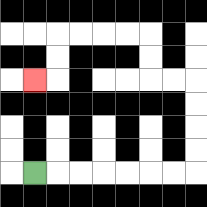{'start': '[1, 7]', 'end': '[1, 3]', 'path_directions': 'R,R,R,R,R,R,R,U,U,U,U,L,L,U,U,L,L,L,L,D,D,L', 'path_coordinates': '[[1, 7], [2, 7], [3, 7], [4, 7], [5, 7], [6, 7], [7, 7], [8, 7], [8, 6], [8, 5], [8, 4], [8, 3], [7, 3], [6, 3], [6, 2], [6, 1], [5, 1], [4, 1], [3, 1], [2, 1], [2, 2], [2, 3], [1, 3]]'}